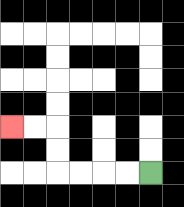{'start': '[6, 7]', 'end': '[0, 5]', 'path_directions': 'L,L,L,L,U,U,L,L', 'path_coordinates': '[[6, 7], [5, 7], [4, 7], [3, 7], [2, 7], [2, 6], [2, 5], [1, 5], [0, 5]]'}